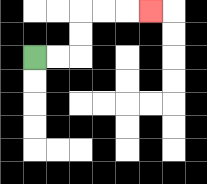{'start': '[1, 2]', 'end': '[6, 0]', 'path_directions': 'R,R,U,U,R,R,R', 'path_coordinates': '[[1, 2], [2, 2], [3, 2], [3, 1], [3, 0], [4, 0], [5, 0], [6, 0]]'}